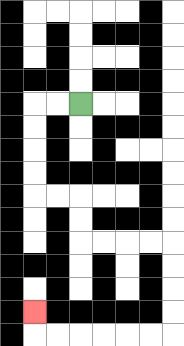{'start': '[3, 4]', 'end': '[1, 13]', 'path_directions': 'L,L,D,D,D,D,R,R,D,D,R,R,R,R,D,D,D,D,L,L,L,L,L,L,U', 'path_coordinates': '[[3, 4], [2, 4], [1, 4], [1, 5], [1, 6], [1, 7], [1, 8], [2, 8], [3, 8], [3, 9], [3, 10], [4, 10], [5, 10], [6, 10], [7, 10], [7, 11], [7, 12], [7, 13], [7, 14], [6, 14], [5, 14], [4, 14], [3, 14], [2, 14], [1, 14], [1, 13]]'}